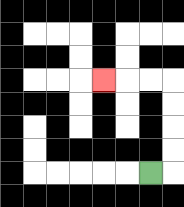{'start': '[6, 7]', 'end': '[4, 3]', 'path_directions': 'R,U,U,U,U,L,L,L', 'path_coordinates': '[[6, 7], [7, 7], [7, 6], [7, 5], [7, 4], [7, 3], [6, 3], [5, 3], [4, 3]]'}